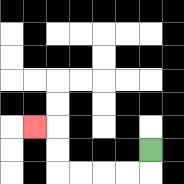{'start': '[6, 6]', 'end': '[1, 5]', 'path_directions': 'D,L,L,L,L,U,U,L', 'path_coordinates': '[[6, 6], [6, 7], [5, 7], [4, 7], [3, 7], [2, 7], [2, 6], [2, 5], [1, 5]]'}